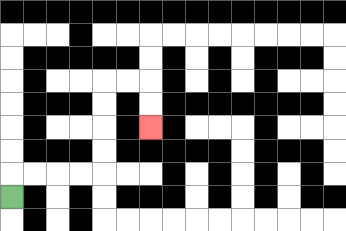{'start': '[0, 8]', 'end': '[6, 5]', 'path_directions': 'U,R,R,R,R,U,U,U,U,R,R,D,D', 'path_coordinates': '[[0, 8], [0, 7], [1, 7], [2, 7], [3, 7], [4, 7], [4, 6], [4, 5], [4, 4], [4, 3], [5, 3], [6, 3], [6, 4], [6, 5]]'}